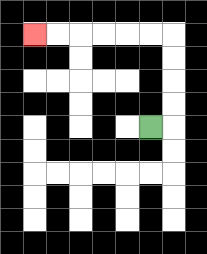{'start': '[6, 5]', 'end': '[1, 1]', 'path_directions': 'R,U,U,U,U,L,L,L,L,L,L', 'path_coordinates': '[[6, 5], [7, 5], [7, 4], [7, 3], [7, 2], [7, 1], [6, 1], [5, 1], [4, 1], [3, 1], [2, 1], [1, 1]]'}